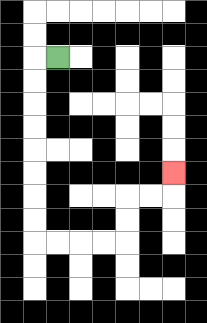{'start': '[2, 2]', 'end': '[7, 7]', 'path_directions': 'L,D,D,D,D,D,D,D,D,R,R,R,R,U,U,R,R,U', 'path_coordinates': '[[2, 2], [1, 2], [1, 3], [1, 4], [1, 5], [1, 6], [1, 7], [1, 8], [1, 9], [1, 10], [2, 10], [3, 10], [4, 10], [5, 10], [5, 9], [5, 8], [6, 8], [7, 8], [7, 7]]'}